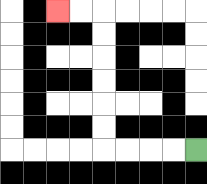{'start': '[8, 6]', 'end': '[2, 0]', 'path_directions': 'L,L,L,L,U,U,U,U,U,U,L,L', 'path_coordinates': '[[8, 6], [7, 6], [6, 6], [5, 6], [4, 6], [4, 5], [4, 4], [4, 3], [4, 2], [4, 1], [4, 0], [3, 0], [2, 0]]'}